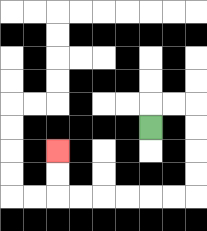{'start': '[6, 5]', 'end': '[2, 6]', 'path_directions': 'U,R,R,D,D,D,D,L,L,L,L,L,L,U,U', 'path_coordinates': '[[6, 5], [6, 4], [7, 4], [8, 4], [8, 5], [8, 6], [8, 7], [8, 8], [7, 8], [6, 8], [5, 8], [4, 8], [3, 8], [2, 8], [2, 7], [2, 6]]'}